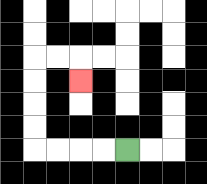{'start': '[5, 6]', 'end': '[3, 3]', 'path_directions': 'L,L,L,L,U,U,U,U,R,R,D', 'path_coordinates': '[[5, 6], [4, 6], [3, 6], [2, 6], [1, 6], [1, 5], [1, 4], [1, 3], [1, 2], [2, 2], [3, 2], [3, 3]]'}